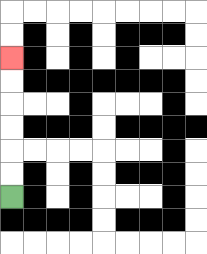{'start': '[0, 8]', 'end': '[0, 2]', 'path_directions': 'U,U,U,U,U,U', 'path_coordinates': '[[0, 8], [0, 7], [0, 6], [0, 5], [0, 4], [0, 3], [0, 2]]'}